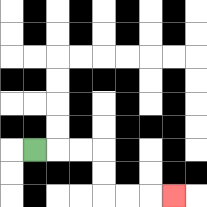{'start': '[1, 6]', 'end': '[7, 8]', 'path_directions': 'R,R,R,D,D,R,R,R', 'path_coordinates': '[[1, 6], [2, 6], [3, 6], [4, 6], [4, 7], [4, 8], [5, 8], [6, 8], [7, 8]]'}